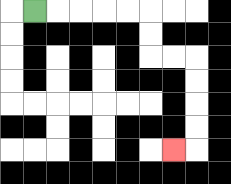{'start': '[1, 0]', 'end': '[7, 6]', 'path_directions': 'R,R,R,R,R,D,D,R,R,D,D,D,D,L', 'path_coordinates': '[[1, 0], [2, 0], [3, 0], [4, 0], [5, 0], [6, 0], [6, 1], [6, 2], [7, 2], [8, 2], [8, 3], [8, 4], [8, 5], [8, 6], [7, 6]]'}